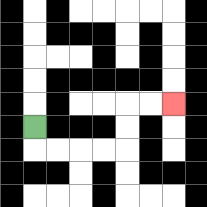{'start': '[1, 5]', 'end': '[7, 4]', 'path_directions': 'D,R,R,R,R,U,U,R,R', 'path_coordinates': '[[1, 5], [1, 6], [2, 6], [3, 6], [4, 6], [5, 6], [5, 5], [5, 4], [6, 4], [7, 4]]'}